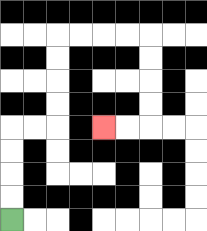{'start': '[0, 9]', 'end': '[4, 5]', 'path_directions': 'U,U,U,U,R,R,U,U,U,U,R,R,R,R,D,D,D,D,L,L', 'path_coordinates': '[[0, 9], [0, 8], [0, 7], [0, 6], [0, 5], [1, 5], [2, 5], [2, 4], [2, 3], [2, 2], [2, 1], [3, 1], [4, 1], [5, 1], [6, 1], [6, 2], [6, 3], [6, 4], [6, 5], [5, 5], [4, 5]]'}